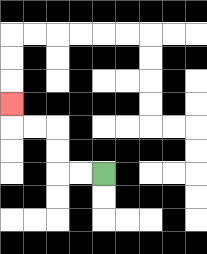{'start': '[4, 7]', 'end': '[0, 4]', 'path_directions': 'L,L,U,U,L,L,U', 'path_coordinates': '[[4, 7], [3, 7], [2, 7], [2, 6], [2, 5], [1, 5], [0, 5], [0, 4]]'}